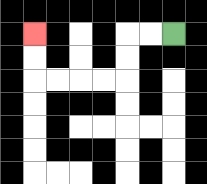{'start': '[7, 1]', 'end': '[1, 1]', 'path_directions': 'L,L,D,D,L,L,L,L,U,U', 'path_coordinates': '[[7, 1], [6, 1], [5, 1], [5, 2], [5, 3], [4, 3], [3, 3], [2, 3], [1, 3], [1, 2], [1, 1]]'}